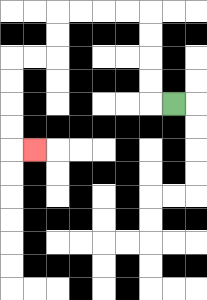{'start': '[7, 4]', 'end': '[1, 6]', 'path_directions': 'L,U,U,U,U,L,L,L,L,D,D,L,L,D,D,D,D,R', 'path_coordinates': '[[7, 4], [6, 4], [6, 3], [6, 2], [6, 1], [6, 0], [5, 0], [4, 0], [3, 0], [2, 0], [2, 1], [2, 2], [1, 2], [0, 2], [0, 3], [0, 4], [0, 5], [0, 6], [1, 6]]'}